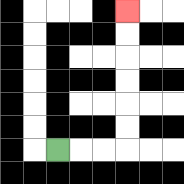{'start': '[2, 6]', 'end': '[5, 0]', 'path_directions': 'R,R,R,U,U,U,U,U,U', 'path_coordinates': '[[2, 6], [3, 6], [4, 6], [5, 6], [5, 5], [5, 4], [5, 3], [5, 2], [5, 1], [5, 0]]'}